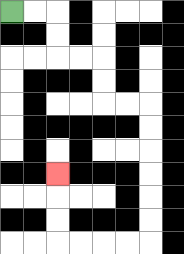{'start': '[0, 0]', 'end': '[2, 7]', 'path_directions': 'R,R,D,D,R,R,D,D,R,R,D,D,D,D,D,D,L,L,L,L,U,U,U', 'path_coordinates': '[[0, 0], [1, 0], [2, 0], [2, 1], [2, 2], [3, 2], [4, 2], [4, 3], [4, 4], [5, 4], [6, 4], [6, 5], [6, 6], [6, 7], [6, 8], [6, 9], [6, 10], [5, 10], [4, 10], [3, 10], [2, 10], [2, 9], [2, 8], [2, 7]]'}